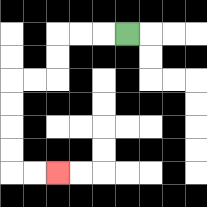{'start': '[5, 1]', 'end': '[2, 7]', 'path_directions': 'L,L,L,D,D,L,L,D,D,D,D,R,R', 'path_coordinates': '[[5, 1], [4, 1], [3, 1], [2, 1], [2, 2], [2, 3], [1, 3], [0, 3], [0, 4], [0, 5], [0, 6], [0, 7], [1, 7], [2, 7]]'}